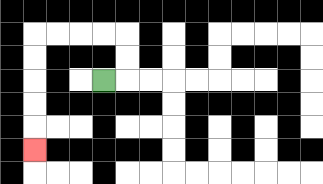{'start': '[4, 3]', 'end': '[1, 6]', 'path_directions': 'R,U,U,L,L,L,L,D,D,D,D,D', 'path_coordinates': '[[4, 3], [5, 3], [5, 2], [5, 1], [4, 1], [3, 1], [2, 1], [1, 1], [1, 2], [1, 3], [1, 4], [1, 5], [1, 6]]'}